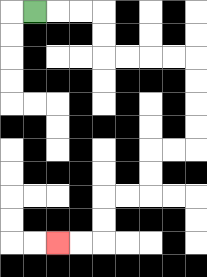{'start': '[1, 0]', 'end': '[2, 10]', 'path_directions': 'R,R,R,D,D,R,R,R,R,D,D,D,D,L,L,D,D,L,L,D,D,L,L', 'path_coordinates': '[[1, 0], [2, 0], [3, 0], [4, 0], [4, 1], [4, 2], [5, 2], [6, 2], [7, 2], [8, 2], [8, 3], [8, 4], [8, 5], [8, 6], [7, 6], [6, 6], [6, 7], [6, 8], [5, 8], [4, 8], [4, 9], [4, 10], [3, 10], [2, 10]]'}